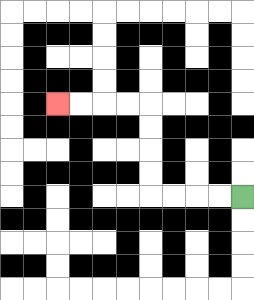{'start': '[10, 8]', 'end': '[2, 4]', 'path_directions': 'L,L,L,L,U,U,U,U,L,L,L,L', 'path_coordinates': '[[10, 8], [9, 8], [8, 8], [7, 8], [6, 8], [6, 7], [6, 6], [6, 5], [6, 4], [5, 4], [4, 4], [3, 4], [2, 4]]'}